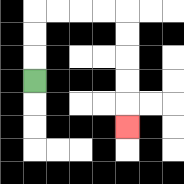{'start': '[1, 3]', 'end': '[5, 5]', 'path_directions': 'U,U,U,R,R,R,R,D,D,D,D,D', 'path_coordinates': '[[1, 3], [1, 2], [1, 1], [1, 0], [2, 0], [3, 0], [4, 0], [5, 0], [5, 1], [5, 2], [5, 3], [5, 4], [5, 5]]'}